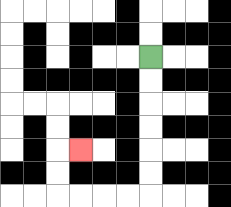{'start': '[6, 2]', 'end': '[3, 6]', 'path_directions': 'D,D,D,D,D,D,L,L,L,L,U,U,R', 'path_coordinates': '[[6, 2], [6, 3], [6, 4], [6, 5], [6, 6], [6, 7], [6, 8], [5, 8], [4, 8], [3, 8], [2, 8], [2, 7], [2, 6], [3, 6]]'}